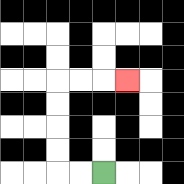{'start': '[4, 7]', 'end': '[5, 3]', 'path_directions': 'L,L,U,U,U,U,R,R,R', 'path_coordinates': '[[4, 7], [3, 7], [2, 7], [2, 6], [2, 5], [2, 4], [2, 3], [3, 3], [4, 3], [5, 3]]'}